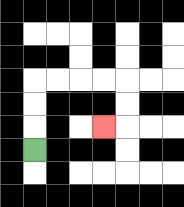{'start': '[1, 6]', 'end': '[4, 5]', 'path_directions': 'U,U,U,R,R,R,R,D,D,L', 'path_coordinates': '[[1, 6], [1, 5], [1, 4], [1, 3], [2, 3], [3, 3], [4, 3], [5, 3], [5, 4], [5, 5], [4, 5]]'}